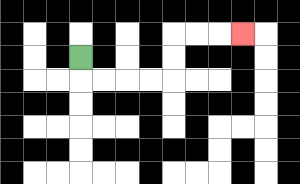{'start': '[3, 2]', 'end': '[10, 1]', 'path_directions': 'D,R,R,R,R,U,U,R,R,R', 'path_coordinates': '[[3, 2], [3, 3], [4, 3], [5, 3], [6, 3], [7, 3], [7, 2], [7, 1], [8, 1], [9, 1], [10, 1]]'}